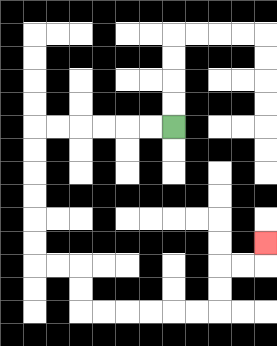{'start': '[7, 5]', 'end': '[11, 10]', 'path_directions': 'L,L,L,L,L,L,D,D,D,D,D,D,R,R,D,D,R,R,R,R,R,R,U,U,R,R,U', 'path_coordinates': '[[7, 5], [6, 5], [5, 5], [4, 5], [3, 5], [2, 5], [1, 5], [1, 6], [1, 7], [1, 8], [1, 9], [1, 10], [1, 11], [2, 11], [3, 11], [3, 12], [3, 13], [4, 13], [5, 13], [6, 13], [7, 13], [8, 13], [9, 13], [9, 12], [9, 11], [10, 11], [11, 11], [11, 10]]'}